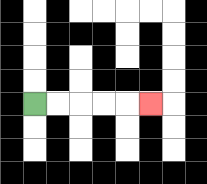{'start': '[1, 4]', 'end': '[6, 4]', 'path_directions': 'R,R,R,R,R', 'path_coordinates': '[[1, 4], [2, 4], [3, 4], [4, 4], [5, 4], [6, 4]]'}